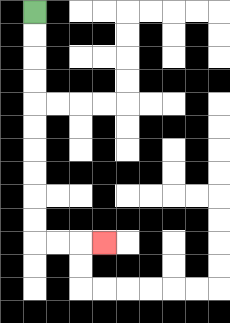{'start': '[1, 0]', 'end': '[4, 10]', 'path_directions': 'D,D,D,D,D,D,D,D,D,D,R,R,R', 'path_coordinates': '[[1, 0], [1, 1], [1, 2], [1, 3], [1, 4], [1, 5], [1, 6], [1, 7], [1, 8], [1, 9], [1, 10], [2, 10], [3, 10], [4, 10]]'}